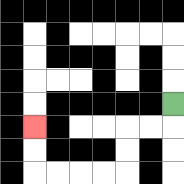{'start': '[7, 4]', 'end': '[1, 5]', 'path_directions': 'D,L,L,D,D,L,L,L,L,U,U', 'path_coordinates': '[[7, 4], [7, 5], [6, 5], [5, 5], [5, 6], [5, 7], [4, 7], [3, 7], [2, 7], [1, 7], [1, 6], [1, 5]]'}